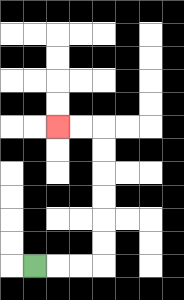{'start': '[1, 11]', 'end': '[2, 5]', 'path_directions': 'R,R,R,U,U,U,U,U,U,L,L', 'path_coordinates': '[[1, 11], [2, 11], [3, 11], [4, 11], [4, 10], [4, 9], [4, 8], [4, 7], [4, 6], [4, 5], [3, 5], [2, 5]]'}